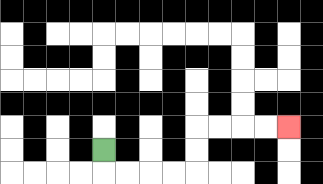{'start': '[4, 6]', 'end': '[12, 5]', 'path_directions': 'D,R,R,R,R,U,U,R,R,R,R', 'path_coordinates': '[[4, 6], [4, 7], [5, 7], [6, 7], [7, 7], [8, 7], [8, 6], [8, 5], [9, 5], [10, 5], [11, 5], [12, 5]]'}